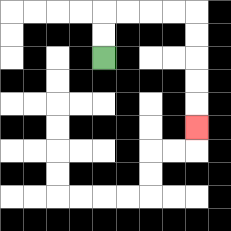{'start': '[4, 2]', 'end': '[8, 5]', 'path_directions': 'U,U,R,R,R,R,D,D,D,D,D', 'path_coordinates': '[[4, 2], [4, 1], [4, 0], [5, 0], [6, 0], [7, 0], [8, 0], [8, 1], [8, 2], [8, 3], [8, 4], [8, 5]]'}